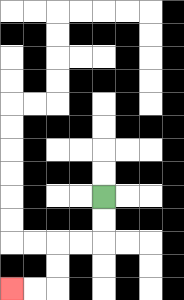{'start': '[4, 8]', 'end': '[0, 12]', 'path_directions': 'D,D,L,L,D,D,L,L', 'path_coordinates': '[[4, 8], [4, 9], [4, 10], [3, 10], [2, 10], [2, 11], [2, 12], [1, 12], [0, 12]]'}